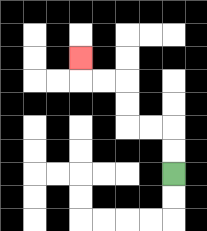{'start': '[7, 7]', 'end': '[3, 2]', 'path_directions': 'U,U,L,L,U,U,L,L,U', 'path_coordinates': '[[7, 7], [7, 6], [7, 5], [6, 5], [5, 5], [5, 4], [5, 3], [4, 3], [3, 3], [3, 2]]'}